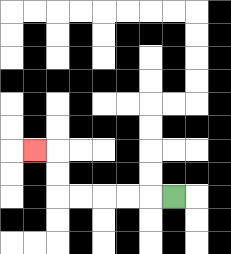{'start': '[7, 8]', 'end': '[1, 6]', 'path_directions': 'L,L,L,L,L,U,U,L', 'path_coordinates': '[[7, 8], [6, 8], [5, 8], [4, 8], [3, 8], [2, 8], [2, 7], [2, 6], [1, 6]]'}